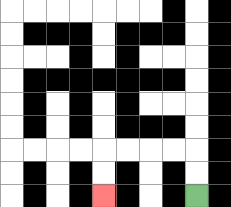{'start': '[8, 8]', 'end': '[4, 8]', 'path_directions': 'U,U,L,L,L,L,D,D', 'path_coordinates': '[[8, 8], [8, 7], [8, 6], [7, 6], [6, 6], [5, 6], [4, 6], [4, 7], [4, 8]]'}